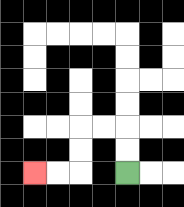{'start': '[5, 7]', 'end': '[1, 7]', 'path_directions': 'U,U,L,L,D,D,L,L', 'path_coordinates': '[[5, 7], [5, 6], [5, 5], [4, 5], [3, 5], [3, 6], [3, 7], [2, 7], [1, 7]]'}